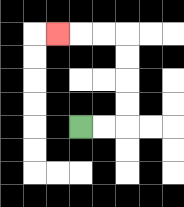{'start': '[3, 5]', 'end': '[2, 1]', 'path_directions': 'R,R,U,U,U,U,L,L,L', 'path_coordinates': '[[3, 5], [4, 5], [5, 5], [5, 4], [5, 3], [5, 2], [5, 1], [4, 1], [3, 1], [2, 1]]'}